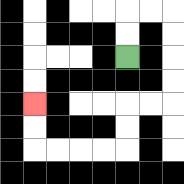{'start': '[5, 2]', 'end': '[1, 4]', 'path_directions': 'U,U,R,R,D,D,D,D,L,L,D,D,L,L,L,L,U,U', 'path_coordinates': '[[5, 2], [5, 1], [5, 0], [6, 0], [7, 0], [7, 1], [7, 2], [7, 3], [7, 4], [6, 4], [5, 4], [5, 5], [5, 6], [4, 6], [3, 6], [2, 6], [1, 6], [1, 5], [1, 4]]'}